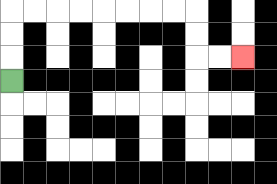{'start': '[0, 3]', 'end': '[10, 2]', 'path_directions': 'U,U,U,R,R,R,R,R,R,R,R,D,D,R,R', 'path_coordinates': '[[0, 3], [0, 2], [0, 1], [0, 0], [1, 0], [2, 0], [3, 0], [4, 0], [5, 0], [6, 0], [7, 0], [8, 0], [8, 1], [8, 2], [9, 2], [10, 2]]'}